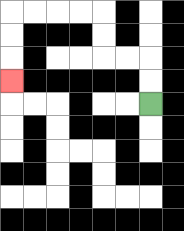{'start': '[6, 4]', 'end': '[0, 3]', 'path_directions': 'U,U,L,L,U,U,L,L,L,L,D,D,D', 'path_coordinates': '[[6, 4], [6, 3], [6, 2], [5, 2], [4, 2], [4, 1], [4, 0], [3, 0], [2, 0], [1, 0], [0, 0], [0, 1], [0, 2], [0, 3]]'}